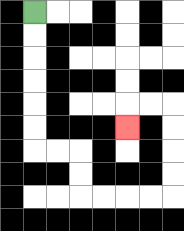{'start': '[1, 0]', 'end': '[5, 5]', 'path_directions': 'D,D,D,D,D,D,R,R,D,D,R,R,R,R,U,U,U,U,L,L,D', 'path_coordinates': '[[1, 0], [1, 1], [1, 2], [1, 3], [1, 4], [1, 5], [1, 6], [2, 6], [3, 6], [3, 7], [3, 8], [4, 8], [5, 8], [6, 8], [7, 8], [7, 7], [7, 6], [7, 5], [7, 4], [6, 4], [5, 4], [5, 5]]'}